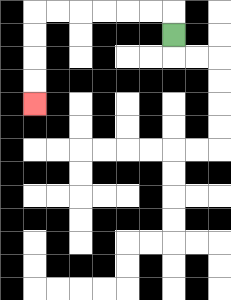{'start': '[7, 1]', 'end': '[1, 4]', 'path_directions': 'U,L,L,L,L,L,L,D,D,D,D', 'path_coordinates': '[[7, 1], [7, 0], [6, 0], [5, 0], [4, 0], [3, 0], [2, 0], [1, 0], [1, 1], [1, 2], [1, 3], [1, 4]]'}